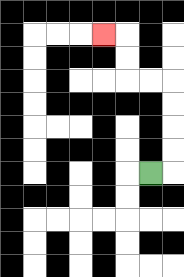{'start': '[6, 7]', 'end': '[4, 1]', 'path_directions': 'R,U,U,U,U,L,L,U,U,L', 'path_coordinates': '[[6, 7], [7, 7], [7, 6], [7, 5], [7, 4], [7, 3], [6, 3], [5, 3], [5, 2], [5, 1], [4, 1]]'}